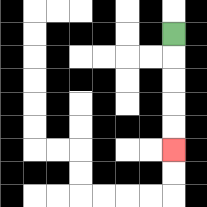{'start': '[7, 1]', 'end': '[7, 6]', 'path_directions': 'D,D,D,D,D', 'path_coordinates': '[[7, 1], [7, 2], [7, 3], [7, 4], [7, 5], [7, 6]]'}